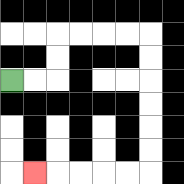{'start': '[0, 3]', 'end': '[1, 7]', 'path_directions': 'R,R,U,U,R,R,R,R,D,D,D,D,D,D,L,L,L,L,L', 'path_coordinates': '[[0, 3], [1, 3], [2, 3], [2, 2], [2, 1], [3, 1], [4, 1], [5, 1], [6, 1], [6, 2], [6, 3], [6, 4], [6, 5], [6, 6], [6, 7], [5, 7], [4, 7], [3, 7], [2, 7], [1, 7]]'}